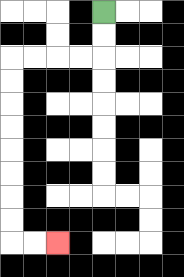{'start': '[4, 0]', 'end': '[2, 10]', 'path_directions': 'D,D,L,L,L,L,D,D,D,D,D,D,D,D,R,R', 'path_coordinates': '[[4, 0], [4, 1], [4, 2], [3, 2], [2, 2], [1, 2], [0, 2], [0, 3], [0, 4], [0, 5], [0, 6], [0, 7], [0, 8], [0, 9], [0, 10], [1, 10], [2, 10]]'}